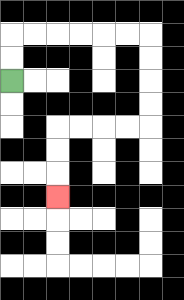{'start': '[0, 3]', 'end': '[2, 8]', 'path_directions': 'U,U,R,R,R,R,R,R,D,D,D,D,L,L,L,L,D,D,D', 'path_coordinates': '[[0, 3], [0, 2], [0, 1], [1, 1], [2, 1], [3, 1], [4, 1], [5, 1], [6, 1], [6, 2], [6, 3], [6, 4], [6, 5], [5, 5], [4, 5], [3, 5], [2, 5], [2, 6], [2, 7], [2, 8]]'}